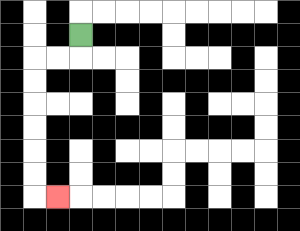{'start': '[3, 1]', 'end': '[2, 8]', 'path_directions': 'D,L,L,D,D,D,D,D,D,R', 'path_coordinates': '[[3, 1], [3, 2], [2, 2], [1, 2], [1, 3], [1, 4], [1, 5], [1, 6], [1, 7], [1, 8], [2, 8]]'}